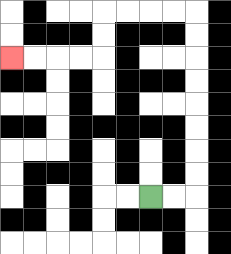{'start': '[6, 8]', 'end': '[0, 2]', 'path_directions': 'R,R,U,U,U,U,U,U,U,U,L,L,L,L,D,D,L,L,L,L', 'path_coordinates': '[[6, 8], [7, 8], [8, 8], [8, 7], [8, 6], [8, 5], [8, 4], [8, 3], [8, 2], [8, 1], [8, 0], [7, 0], [6, 0], [5, 0], [4, 0], [4, 1], [4, 2], [3, 2], [2, 2], [1, 2], [0, 2]]'}